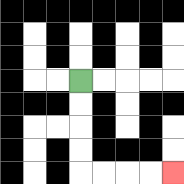{'start': '[3, 3]', 'end': '[7, 7]', 'path_directions': 'D,D,D,D,R,R,R,R', 'path_coordinates': '[[3, 3], [3, 4], [3, 5], [3, 6], [3, 7], [4, 7], [5, 7], [6, 7], [7, 7]]'}